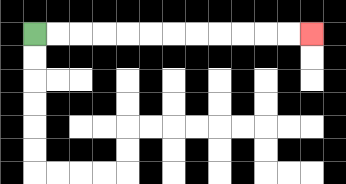{'start': '[1, 1]', 'end': '[13, 1]', 'path_directions': 'R,R,R,R,R,R,R,R,R,R,R,R', 'path_coordinates': '[[1, 1], [2, 1], [3, 1], [4, 1], [5, 1], [6, 1], [7, 1], [8, 1], [9, 1], [10, 1], [11, 1], [12, 1], [13, 1]]'}